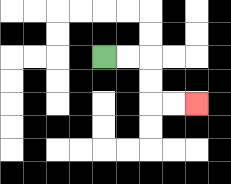{'start': '[4, 2]', 'end': '[8, 4]', 'path_directions': 'R,R,D,D,R,R', 'path_coordinates': '[[4, 2], [5, 2], [6, 2], [6, 3], [6, 4], [7, 4], [8, 4]]'}